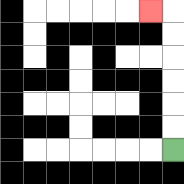{'start': '[7, 6]', 'end': '[6, 0]', 'path_directions': 'U,U,U,U,U,U,L', 'path_coordinates': '[[7, 6], [7, 5], [7, 4], [7, 3], [7, 2], [7, 1], [7, 0], [6, 0]]'}